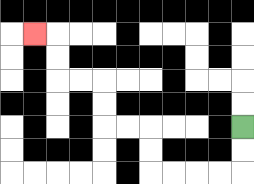{'start': '[10, 5]', 'end': '[1, 1]', 'path_directions': 'D,D,L,L,L,L,U,U,L,L,U,U,L,L,U,U,L', 'path_coordinates': '[[10, 5], [10, 6], [10, 7], [9, 7], [8, 7], [7, 7], [6, 7], [6, 6], [6, 5], [5, 5], [4, 5], [4, 4], [4, 3], [3, 3], [2, 3], [2, 2], [2, 1], [1, 1]]'}